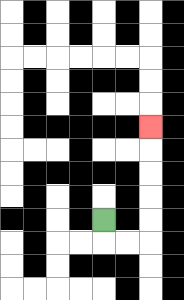{'start': '[4, 9]', 'end': '[6, 5]', 'path_directions': 'D,R,R,U,U,U,U,U', 'path_coordinates': '[[4, 9], [4, 10], [5, 10], [6, 10], [6, 9], [6, 8], [6, 7], [6, 6], [6, 5]]'}